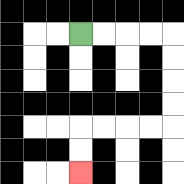{'start': '[3, 1]', 'end': '[3, 7]', 'path_directions': 'R,R,R,R,D,D,D,D,L,L,L,L,D,D', 'path_coordinates': '[[3, 1], [4, 1], [5, 1], [6, 1], [7, 1], [7, 2], [7, 3], [7, 4], [7, 5], [6, 5], [5, 5], [4, 5], [3, 5], [3, 6], [3, 7]]'}